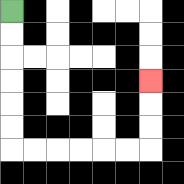{'start': '[0, 0]', 'end': '[6, 3]', 'path_directions': 'D,D,D,D,D,D,R,R,R,R,R,R,U,U,U', 'path_coordinates': '[[0, 0], [0, 1], [0, 2], [0, 3], [0, 4], [0, 5], [0, 6], [1, 6], [2, 6], [3, 6], [4, 6], [5, 6], [6, 6], [6, 5], [6, 4], [6, 3]]'}